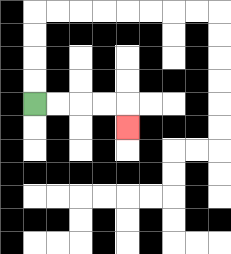{'start': '[1, 4]', 'end': '[5, 5]', 'path_directions': 'R,R,R,R,D', 'path_coordinates': '[[1, 4], [2, 4], [3, 4], [4, 4], [5, 4], [5, 5]]'}